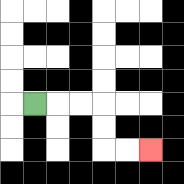{'start': '[1, 4]', 'end': '[6, 6]', 'path_directions': 'R,R,R,D,D,R,R', 'path_coordinates': '[[1, 4], [2, 4], [3, 4], [4, 4], [4, 5], [4, 6], [5, 6], [6, 6]]'}